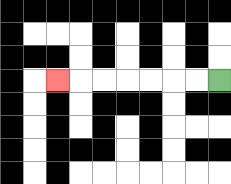{'start': '[9, 3]', 'end': '[2, 3]', 'path_directions': 'L,L,L,L,L,L,L', 'path_coordinates': '[[9, 3], [8, 3], [7, 3], [6, 3], [5, 3], [4, 3], [3, 3], [2, 3]]'}